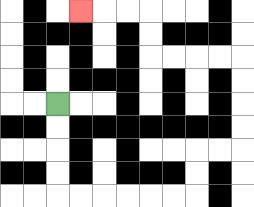{'start': '[2, 4]', 'end': '[3, 0]', 'path_directions': 'D,D,D,D,R,R,R,R,R,R,U,U,R,R,U,U,U,U,L,L,L,L,U,U,L,L,L', 'path_coordinates': '[[2, 4], [2, 5], [2, 6], [2, 7], [2, 8], [3, 8], [4, 8], [5, 8], [6, 8], [7, 8], [8, 8], [8, 7], [8, 6], [9, 6], [10, 6], [10, 5], [10, 4], [10, 3], [10, 2], [9, 2], [8, 2], [7, 2], [6, 2], [6, 1], [6, 0], [5, 0], [4, 0], [3, 0]]'}